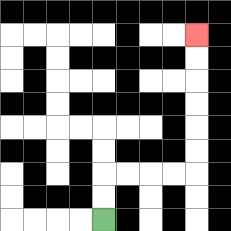{'start': '[4, 9]', 'end': '[8, 1]', 'path_directions': 'U,U,R,R,R,R,U,U,U,U,U,U', 'path_coordinates': '[[4, 9], [4, 8], [4, 7], [5, 7], [6, 7], [7, 7], [8, 7], [8, 6], [8, 5], [8, 4], [8, 3], [8, 2], [8, 1]]'}